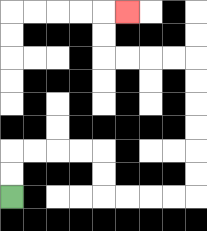{'start': '[0, 8]', 'end': '[5, 0]', 'path_directions': 'U,U,R,R,R,R,D,D,R,R,R,R,U,U,U,U,U,U,L,L,L,L,U,U,R', 'path_coordinates': '[[0, 8], [0, 7], [0, 6], [1, 6], [2, 6], [3, 6], [4, 6], [4, 7], [4, 8], [5, 8], [6, 8], [7, 8], [8, 8], [8, 7], [8, 6], [8, 5], [8, 4], [8, 3], [8, 2], [7, 2], [6, 2], [5, 2], [4, 2], [4, 1], [4, 0], [5, 0]]'}